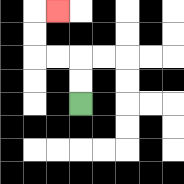{'start': '[3, 4]', 'end': '[2, 0]', 'path_directions': 'U,U,L,L,U,U,R', 'path_coordinates': '[[3, 4], [3, 3], [3, 2], [2, 2], [1, 2], [1, 1], [1, 0], [2, 0]]'}